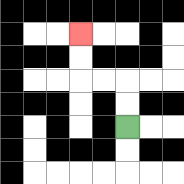{'start': '[5, 5]', 'end': '[3, 1]', 'path_directions': 'U,U,L,L,U,U', 'path_coordinates': '[[5, 5], [5, 4], [5, 3], [4, 3], [3, 3], [3, 2], [3, 1]]'}